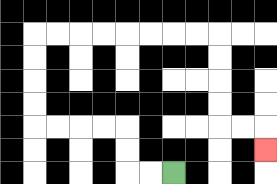{'start': '[7, 7]', 'end': '[11, 6]', 'path_directions': 'L,L,U,U,L,L,L,L,U,U,U,U,R,R,R,R,R,R,R,R,D,D,D,D,R,R,D', 'path_coordinates': '[[7, 7], [6, 7], [5, 7], [5, 6], [5, 5], [4, 5], [3, 5], [2, 5], [1, 5], [1, 4], [1, 3], [1, 2], [1, 1], [2, 1], [3, 1], [4, 1], [5, 1], [6, 1], [7, 1], [8, 1], [9, 1], [9, 2], [9, 3], [9, 4], [9, 5], [10, 5], [11, 5], [11, 6]]'}